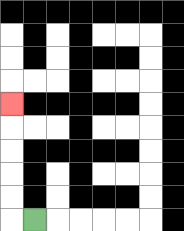{'start': '[1, 9]', 'end': '[0, 4]', 'path_directions': 'L,U,U,U,U,U', 'path_coordinates': '[[1, 9], [0, 9], [0, 8], [0, 7], [0, 6], [0, 5], [0, 4]]'}